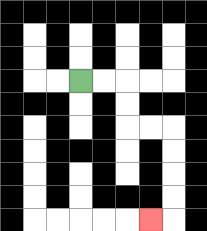{'start': '[3, 3]', 'end': '[6, 9]', 'path_directions': 'R,R,D,D,R,R,D,D,D,D,L', 'path_coordinates': '[[3, 3], [4, 3], [5, 3], [5, 4], [5, 5], [6, 5], [7, 5], [7, 6], [7, 7], [7, 8], [7, 9], [6, 9]]'}